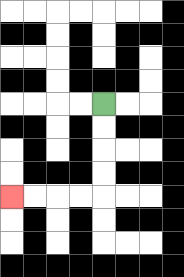{'start': '[4, 4]', 'end': '[0, 8]', 'path_directions': 'D,D,D,D,L,L,L,L', 'path_coordinates': '[[4, 4], [4, 5], [4, 6], [4, 7], [4, 8], [3, 8], [2, 8], [1, 8], [0, 8]]'}